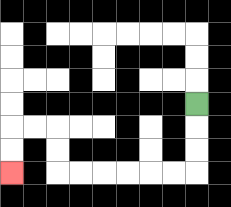{'start': '[8, 4]', 'end': '[0, 7]', 'path_directions': 'D,D,D,L,L,L,L,L,L,U,U,L,L,D,D', 'path_coordinates': '[[8, 4], [8, 5], [8, 6], [8, 7], [7, 7], [6, 7], [5, 7], [4, 7], [3, 7], [2, 7], [2, 6], [2, 5], [1, 5], [0, 5], [0, 6], [0, 7]]'}